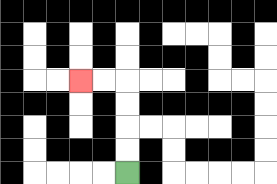{'start': '[5, 7]', 'end': '[3, 3]', 'path_directions': 'U,U,U,U,L,L', 'path_coordinates': '[[5, 7], [5, 6], [5, 5], [5, 4], [5, 3], [4, 3], [3, 3]]'}